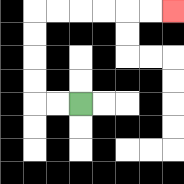{'start': '[3, 4]', 'end': '[7, 0]', 'path_directions': 'L,L,U,U,U,U,R,R,R,R,R,R', 'path_coordinates': '[[3, 4], [2, 4], [1, 4], [1, 3], [1, 2], [1, 1], [1, 0], [2, 0], [3, 0], [4, 0], [5, 0], [6, 0], [7, 0]]'}